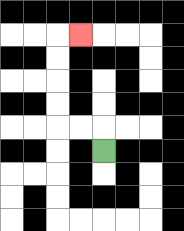{'start': '[4, 6]', 'end': '[3, 1]', 'path_directions': 'U,L,L,U,U,U,U,R', 'path_coordinates': '[[4, 6], [4, 5], [3, 5], [2, 5], [2, 4], [2, 3], [2, 2], [2, 1], [3, 1]]'}